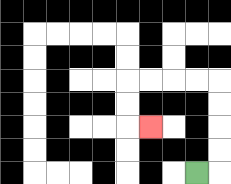{'start': '[8, 7]', 'end': '[6, 5]', 'path_directions': 'R,U,U,U,U,L,L,L,L,D,D,R', 'path_coordinates': '[[8, 7], [9, 7], [9, 6], [9, 5], [9, 4], [9, 3], [8, 3], [7, 3], [6, 3], [5, 3], [5, 4], [5, 5], [6, 5]]'}